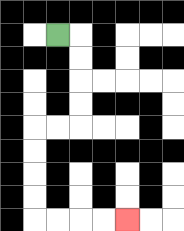{'start': '[2, 1]', 'end': '[5, 9]', 'path_directions': 'R,D,D,D,D,L,L,D,D,D,D,R,R,R,R', 'path_coordinates': '[[2, 1], [3, 1], [3, 2], [3, 3], [3, 4], [3, 5], [2, 5], [1, 5], [1, 6], [1, 7], [1, 8], [1, 9], [2, 9], [3, 9], [4, 9], [5, 9]]'}